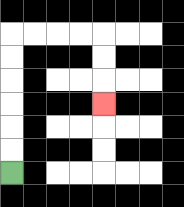{'start': '[0, 7]', 'end': '[4, 4]', 'path_directions': 'U,U,U,U,U,U,R,R,R,R,D,D,D', 'path_coordinates': '[[0, 7], [0, 6], [0, 5], [0, 4], [0, 3], [0, 2], [0, 1], [1, 1], [2, 1], [3, 1], [4, 1], [4, 2], [4, 3], [4, 4]]'}